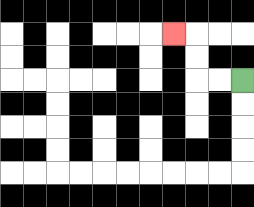{'start': '[10, 3]', 'end': '[7, 1]', 'path_directions': 'L,L,U,U,L', 'path_coordinates': '[[10, 3], [9, 3], [8, 3], [8, 2], [8, 1], [7, 1]]'}